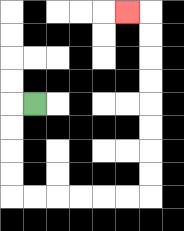{'start': '[1, 4]', 'end': '[5, 0]', 'path_directions': 'L,D,D,D,D,R,R,R,R,R,R,U,U,U,U,U,U,U,U,L', 'path_coordinates': '[[1, 4], [0, 4], [0, 5], [0, 6], [0, 7], [0, 8], [1, 8], [2, 8], [3, 8], [4, 8], [5, 8], [6, 8], [6, 7], [6, 6], [6, 5], [6, 4], [6, 3], [6, 2], [6, 1], [6, 0], [5, 0]]'}